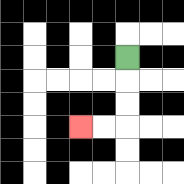{'start': '[5, 2]', 'end': '[3, 5]', 'path_directions': 'D,D,D,L,L', 'path_coordinates': '[[5, 2], [5, 3], [5, 4], [5, 5], [4, 5], [3, 5]]'}